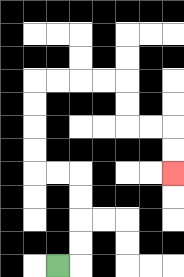{'start': '[2, 11]', 'end': '[7, 7]', 'path_directions': 'R,U,U,U,U,L,L,U,U,U,U,R,R,R,R,D,D,R,R,D,D', 'path_coordinates': '[[2, 11], [3, 11], [3, 10], [3, 9], [3, 8], [3, 7], [2, 7], [1, 7], [1, 6], [1, 5], [1, 4], [1, 3], [2, 3], [3, 3], [4, 3], [5, 3], [5, 4], [5, 5], [6, 5], [7, 5], [7, 6], [7, 7]]'}